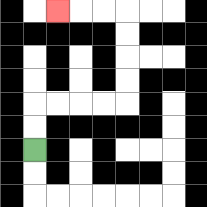{'start': '[1, 6]', 'end': '[2, 0]', 'path_directions': 'U,U,R,R,R,R,U,U,U,U,L,L,L', 'path_coordinates': '[[1, 6], [1, 5], [1, 4], [2, 4], [3, 4], [4, 4], [5, 4], [5, 3], [5, 2], [5, 1], [5, 0], [4, 0], [3, 0], [2, 0]]'}